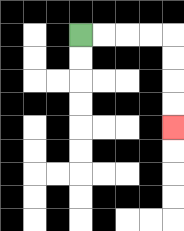{'start': '[3, 1]', 'end': '[7, 5]', 'path_directions': 'R,R,R,R,D,D,D,D', 'path_coordinates': '[[3, 1], [4, 1], [5, 1], [6, 1], [7, 1], [7, 2], [7, 3], [7, 4], [7, 5]]'}